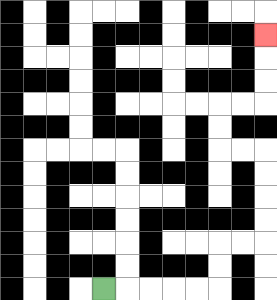{'start': '[4, 12]', 'end': '[11, 1]', 'path_directions': 'R,R,R,R,R,U,U,R,R,U,U,U,U,L,L,U,U,R,R,U,U,U', 'path_coordinates': '[[4, 12], [5, 12], [6, 12], [7, 12], [8, 12], [9, 12], [9, 11], [9, 10], [10, 10], [11, 10], [11, 9], [11, 8], [11, 7], [11, 6], [10, 6], [9, 6], [9, 5], [9, 4], [10, 4], [11, 4], [11, 3], [11, 2], [11, 1]]'}